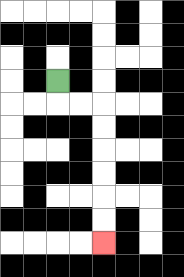{'start': '[2, 3]', 'end': '[4, 10]', 'path_directions': 'D,R,R,D,D,D,D,D,D', 'path_coordinates': '[[2, 3], [2, 4], [3, 4], [4, 4], [4, 5], [4, 6], [4, 7], [4, 8], [4, 9], [4, 10]]'}